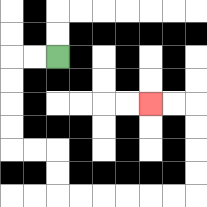{'start': '[2, 2]', 'end': '[6, 4]', 'path_directions': 'L,L,D,D,D,D,R,R,D,D,R,R,R,R,R,R,U,U,U,U,L,L', 'path_coordinates': '[[2, 2], [1, 2], [0, 2], [0, 3], [0, 4], [0, 5], [0, 6], [1, 6], [2, 6], [2, 7], [2, 8], [3, 8], [4, 8], [5, 8], [6, 8], [7, 8], [8, 8], [8, 7], [8, 6], [8, 5], [8, 4], [7, 4], [6, 4]]'}